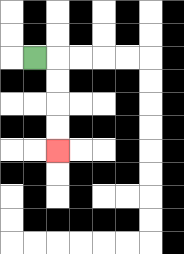{'start': '[1, 2]', 'end': '[2, 6]', 'path_directions': 'R,D,D,D,D', 'path_coordinates': '[[1, 2], [2, 2], [2, 3], [2, 4], [2, 5], [2, 6]]'}